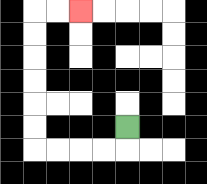{'start': '[5, 5]', 'end': '[3, 0]', 'path_directions': 'D,L,L,L,L,U,U,U,U,U,U,R,R', 'path_coordinates': '[[5, 5], [5, 6], [4, 6], [3, 6], [2, 6], [1, 6], [1, 5], [1, 4], [1, 3], [1, 2], [1, 1], [1, 0], [2, 0], [3, 0]]'}